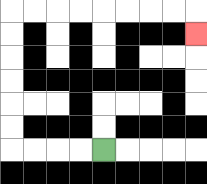{'start': '[4, 6]', 'end': '[8, 1]', 'path_directions': 'L,L,L,L,U,U,U,U,U,U,R,R,R,R,R,R,R,R,D', 'path_coordinates': '[[4, 6], [3, 6], [2, 6], [1, 6], [0, 6], [0, 5], [0, 4], [0, 3], [0, 2], [0, 1], [0, 0], [1, 0], [2, 0], [3, 0], [4, 0], [5, 0], [6, 0], [7, 0], [8, 0], [8, 1]]'}